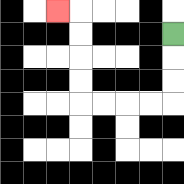{'start': '[7, 1]', 'end': '[2, 0]', 'path_directions': 'D,D,D,L,L,L,L,U,U,U,U,L', 'path_coordinates': '[[7, 1], [7, 2], [7, 3], [7, 4], [6, 4], [5, 4], [4, 4], [3, 4], [3, 3], [3, 2], [3, 1], [3, 0], [2, 0]]'}